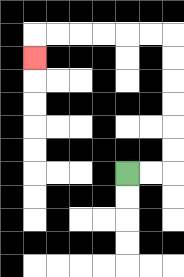{'start': '[5, 7]', 'end': '[1, 2]', 'path_directions': 'R,R,U,U,U,U,U,U,L,L,L,L,L,L,D', 'path_coordinates': '[[5, 7], [6, 7], [7, 7], [7, 6], [7, 5], [7, 4], [7, 3], [7, 2], [7, 1], [6, 1], [5, 1], [4, 1], [3, 1], [2, 1], [1, 1], [1, 2]]'}